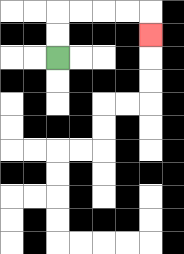{'start': '[2, 2]', 'end': '[6, 1]', 'path_directions': 'U,U,R,R,R,R,D', 'path_coordinates': '[[2, 2], [2, 1], [2, 0], [3, 0], [4, 0], [5, 0], [6, 0], [6, 1]]'}